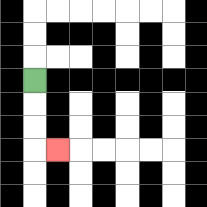{'start': '[1, 3]', 'end': '[2, 6]', 'path_directions': 'D,D,D,R', 'path_coordinates': '[[1, 3], [1, 4], [1, 5], [1, 6], [2, 6]]'}